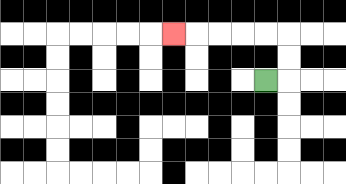{'start': '[11, 3]', 'end': '[7, 1]', 'path_directions': 'R,U,U,L,L,L,L,L', 'path_coordinates': '[[11, 3], [12, 3], [12, 2], [12, 1], [11, 1], [10, 1], [9, 1], [8, 1], [7, 1]]'}